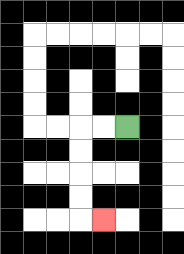{'start': '[5, 5]', 'end': '[4, 9]', 'path_directions': 'L,L,D,D,D,D,R', 'path_coordinates': '[[5, 5], [4, 5], [3, 5], [3, 6], [3, 7], [3, 8], [3, 9], [4, 9]]'}